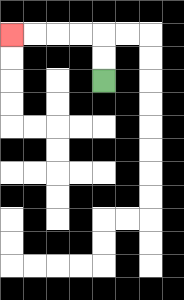{'start': '[4, 3]', 'end': '[0, 1]', 'path_directions': 'U,U,L,L,L,L', 'path_coordinates': '[[4, 3], [4, 2], [4, 1], [3, 1], [2, 1], [1, 1], [0, 1]]'}